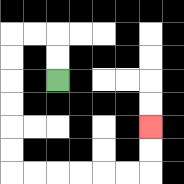{'start': '[2, 3]', 'end': '[6, 5]', 'path_directions': 'U,U,L,L,D,D,D,D,D,D,R,R,R,R,R,R,U,U', 'path_coordinates': '[[2, 3], [2, 2], [2, 1], [1, 1], [0, 1], [0, 2], [0, 3], [0, 4], [0, 5], [0, 6], [0, 7], [1, 7], [2, 7], [3, 7], [4, 7], [5, 7], [6, 7], [6, 6], [6, 5]]'}